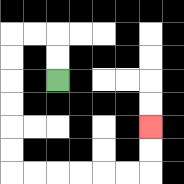{'start': '[2, 3]', 'end': '[6, 5]', 'path_directions': 'U,U,L,L,D,D,D,D,D,D,R,R,R,R,R,R,U,U', 'path_coordinates': '[[2, 3], [2, 2], [2, 1], [1, 1], [0, 1], [0, 2], [0, 3], [0, 4], [0, 5], [0, 6], [0, 7], [1, 7], [2, 7], [3, 7], [4, 7], [5, 7], [6, 7], [6, 6], [6, 5]]'}